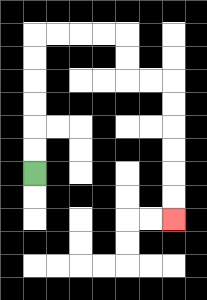{'start': '[1, 7]', 'end': '[7, 9]', 'path_directions': 'U,U,U,U,U,U,R,R,R,R,D,D,R,R,D,D,D,D,D,D', 'path_coordinates': '[[1, 7], [1, 6], [1, 5], [1, 4], [1, 3], [1, 2], [1, 1], [2, 1], [3, 1], [4, 1], [5, 1], [5, 2], [5, 3], [6, 3], [7, 3], [7, 4], [7, 5], [7, 6], [7, 7], [7, 8], [7, 9]]'}